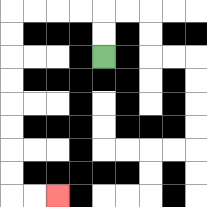{'start': '[4, 2]', 'end': '[2, 8]', 'path_directions': 'U,U,L,L,L,L,D,D,D,D,D,D,D,D,R,R', 'path_coordinates': '[[4, 2], [4, 1], [4, 0], [3, 0], [2, 0], [1, 0], [0, 0], [0, 1], [0, 2], [0, 3], [0, 4], [0, 5], [0, 6], [0, 7], [0, 8], [1, 8], [2, 8]]'}